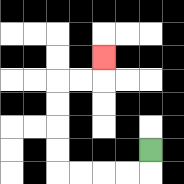{'start': '[6, 6]', 'end': '[4, 2]', 'path_directions': 'D,L,L,L,L,U,U,U,U,R,R,U', 'path_coordinates': '[[6, 6], [6, 7], [5, 7], [4, 7], [3, 7], [2, 7], [2, 6], [2, 5], [2, 4], [2, 3], [3, 3], [4, 3], [4, 2]]'}